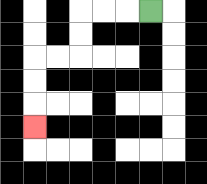{'start': '[6, 0]', 'end': '[1, 5]', 'path_directions': 'L,L,L,D,D,L,L,D,D,D', 'path_coordinates': '[[6, 0], [5, 0], [4, 0], [3, 0], [3, 1], [3, 2], [2, 2], [1, 2], [1, 3], [1, 4], [1, 5]]'}